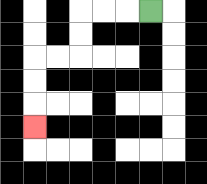{'start': '[6, 0]', 'end': '[1, 5]', 'path_directions': 'L,L,L,D,D,L,L,D,D,D', 'path_coordinates': '[[6, 0], [5, 0], [4, 0], [3, 0], [3, 1], [3, 2], [2, 2], [1, 2], [1, 3], [1, 4], [1, 5]]'}